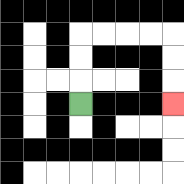{'start': '[3, 4]', 'end': '[7, 4]', 'path_directions': 'U,U,U,R,R,R,R,D,D,D', 'path_coordinates': '[[3, 4], [3, 3], [3, 2], [3, 1], [4, 1], [5, 1], [6, 1], [7, 1], [7, 2], [7, 3], [7, 4]]'}